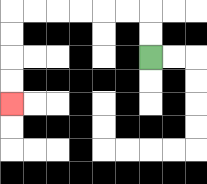{'start': '[6, 2]', 'end': '[0, 4]', 'path_directions': 'U,U,L,L,L,L,L,L,D,D,D,D', 'path_coordinates': '[[6, 2], [6, 1], [6, 0], [5, 0], [4, 0], [3, 0], [2, 0], [1, 0], [0, 0], [0, 1], [0, 2], [0, 3], [0, 4]]'}